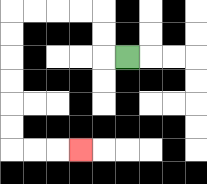{'start': '[5, 2]', 'end': '[3, 6]', 'path_directions': 'L,U,U,L,L,L,L,D,D,D,D,D,D,R,R,R', 'path_coordinates': '[[5, 2], [4, 2], [4, 1], [4, 0], [3, 0], [2, 0], [1, 0], [0, 0], [0, 1], [0, 2], [0, 3], [0, 4], [0, 5], [0, 6], [1, 6], [2, 6], [3, 6]]'}